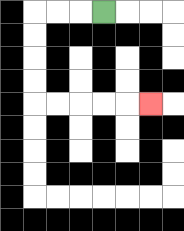{'start': '[4, 0]', 'end': '[6, 4]', 'path_directions': 'L,L,L,D,D,D,D,R,R,R,R,R', 'path_coordinates': '[[4, 0], [3, 0], [2, 0], [1, 0], [1, 1], [1, 2], [1, 3], [1, 4], [2, 4], [3, 4], [4, 4], [5, 4], [6, 4]]'}